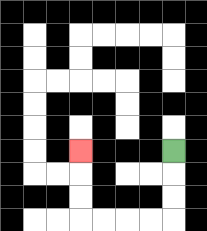{'start': '[7, 6]', 'end': '[3, 6]', 'path_directions': 'D,D,D,L,L,L,L,U,U,U', 'path_coordinates': '[[7, 6], [7, 7], [7, 8], [7, 9], [6, 9], [5, 9], [4, 9], [3, 9], [3, 8], [3, 7], [3, 6]]'}